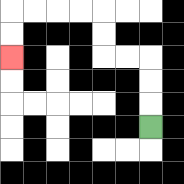{'start': '[6, 5]', 'end': '[0, 2]', 'path_directions': 'U,U,U,L,L,U,U,L,L,L,L,D,D', 'path_coordinates': '[[6, 5], [6, 4], [6, 3], [6, 2], [5, 2], [4, 2], [4, 1], [4, 0], [3, 0], [2, 0], [1, 0], [0, 0], [0, 1], [0, 2]]'}